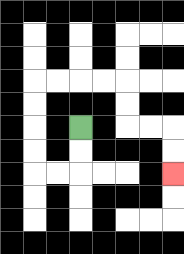{'start': '[3, 5]', 'end': '[7, 7]', 'path_directions': 'D,D,L,L,U,U,U,U,R,R,R,R,D,D,R,R,D,D', 'path_coordinates': '[[3, 5], [3, 6], [3, 7], [2, 7], [1, 7], [1, 6], [1, 5], [1, 4], [1, 3], [2, 3], [3, 3], [4, 3], [5, 3], [5, 4], [5, 5], [6, 5], [7, 5], [7, 6], [7, 7]]'}